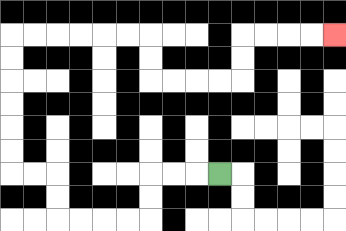{'start': '[9, 7]', 'end': '[14, 1]', 'path_directions': 'L,L,L,D,D,L,L,L,L,U,U,L,L,U,U,U,U,U,U,R,R,R,R,R,R,D,D,R,R,R,R,U,U,R,R,R,R', 'path_coordinates': '[[9, 7], [8, 7], [7, 7], [6, 7], [6, 8], [6, 9], [5, 9], [4, 9], [3, 9], [2, 9], [2, 8], [2, 7], [1, 7], [0, 7], [0, 6], [0, 5], [0, 4], [0, 3], [0, 2], [0, 1], [1, 1], [2, 1], [3, 1], [4, 1], [5, 1], [6, 1], [6, 2], [6, 3], [7, 3], [8, 3], [9, 3], [10, 3], [10, 2], [10, 1], [11, 1], [12, 1], [13, 1], [14, 1]]'}